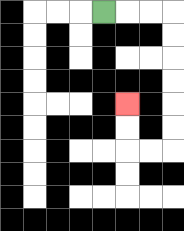{'start': '[4, 0]', 'end': '[5, 4]', 'path_directions': 'R,R,R,D,D,D,D,D,D,L,L,U,U', 'path_coordinates': '[[4, 0], [5, 0], [6, 0], [7, 0], [7, 1], [7, 2], [7, 3], [7, 4], [7, 5], [7, 6], [6, 6], [5, 6], [5, 5], [5, 4]]'}